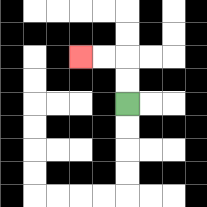{'start': '[5, 4]', 'end': '[3, 2]', 'path_directions': 'U,U,L,L', 'path_coordinates': '[[5, 4], [5, 3], [5, 2], [4, 2], [3, 2]]'}